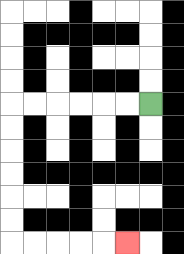{'start': '[6, 4]', 'end': '[5, 10]', 'path_directions': 'L,L,L,L,L,L,D,D,D,D,D,D,R,R,R,R,R', 'path_coordinates': '[[6, 4], [5, 4], [4, 4], [3, 4], [2, 4], [1, 4], [0, 4], [0, 5], [0, 6], [0, 7], [0, 8], [0, 9], [0, 10], [1, 10], [2, 10], [3, 10], [4, 10], [5, 10]]'}